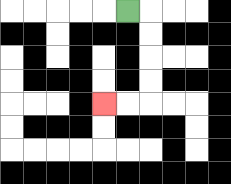{'start': '[5, 0]', 'end': '[4, 4]', 'path_directions': 'R,D,D,D,D,L,L', 'path_coordinates': '[[5, 0], [6, 0], [6, 1], [6, 2], [6, 3], [6, 4], [5, 4], [4, 4]]'}